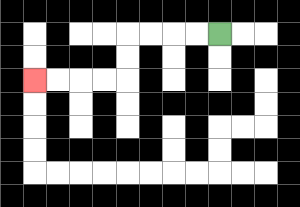{'start': '[9, 1]', 'end': '[1, 3]', 'path_directions': 'L,L,L,L,D,D,L,L,L,L', 'path_coordinates': '[[9, 1], [8, 1], [7, 1], [6, 1], [5, 1], [5, 2], [5, 3], [4, 3], [3, 3], [2, 3], [1, 3]]'}